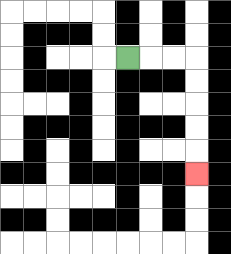{'start': '[5, 2]', 'end': '[8, 7]', 'path_directions': 'R,R,R,D,D,D,D,D', 'path_coordinates': '[[5, 2], [6, 2], [7, 2], [8, 2], [8, 3], [8, 4], [8, 5], [8, 6], [8, 7]]'}